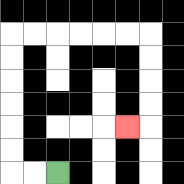{'start': '[2, 7]', 'end': '[5, 5]', 'path_directions': 'L,L,U,U,U,U,U,U,R,R,R,R,R,R,D,D,D,D,L', 'path_coordinates': '[[2, 7], [1, 7], [0, 7], [0, 6], [0, 5], [0, 4], [0, 3], [0, 2], [0, 1], [1, 1], [2, 1], [3, 1], [4, 1], [5, 1], [6, 1], [6, 2], [6, 3], [6, 4], [6, 5], [5, 5]]'}